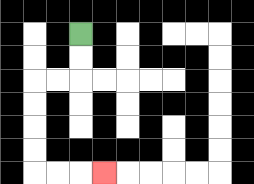{'start': '[3, 1]', 'end': '[4, 7]', 'path_directions': 'D,D,L,L,D,D,D,D,R,R,R', 'path_coordinates': '[[3, 1], [3, 2], [3, 3], [2, 3], [1, 3], [1, 4], [1, 5], [1, 6], [1, 7], [2, 7], [3, 7], [4, 7]]'}